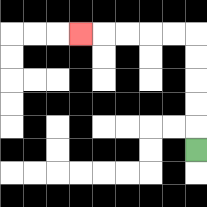{'start': '[8, 6]', 'end': '[3, 1]', 'path_directions': 'U,U,U,U,U,L,L,L,L,L', 'path_coordinates': '[[8, 6], [8, 5], [8, 4], [8, 3], [8, 2], [8, 1], [7, 1], [6, 1], [5, 1], [4, 1], [3, 1]]'}